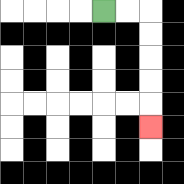{'start': '[4, 0]', 'end': '[6, 5]', 'path_directions': 'R,R,D,D,D,D,D', 'path_coordinates': '[[4, 0], [5, 0], [6, 0], [6, 1], [6, 2], [6, 3], [6, 4], [6, 5]]'}